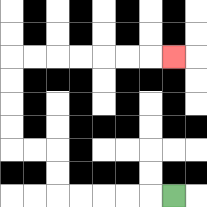{'start': '[7, 8]', 'end': '[7, 2]', 'path_directions': 'L,L,L,L,L,U,U,L,L,U,U,U,U,R,R,R,R,R,R,R', 'path_coordinates': '[[7, 8], [6, 8], [5, 8], [4, 8], [3, 8], [2, 8], [2, 7], [2, 6], [1, 6], [0, 6], [0, 5], [0, 4], [0, 3], [0, 2], [1, 2], [2, 2], [3, 2], [4, 2], [5, 2], [6, 2], [7, 2]]'}